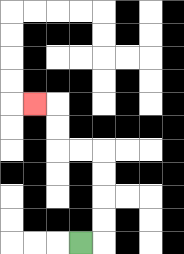{'start': '[3, 10]', 'end': '[1, 4]', 'path_directions': 'R,U,U,U,U,L,L,U,U,L', 'path_coordinates': '[[3, 10], [4, 10], [4, 9], [4, 8], [4, 7], [4, 6], [3, 6], [2, 6], [2, 5], [2, 4], [1, 4]]'}